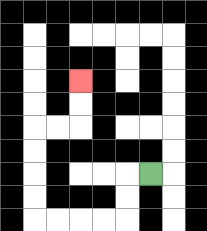{'start': '[6, 7]', 'end': '[3, 3]', 'path_directions': 'L,D,D,L,L,L,L,U,U,U,U,R,R,U,U', 'path_coordinates': '[[6, 7], [5, 7], [5, 8], [5, 9], [4, 9], [3, 9], [2, 9], [1, 9], [1, 8], [1, 7], [1, 6], [1, 5], [2, 5], [3, 5], [3, 4], [3, 3]]'}